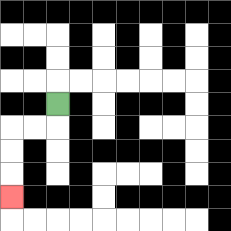{'start': '[2, 4]', 'end': '[0, 8]', 'path_directions': 'D,L,L,D,D,D', 'path_coordinates': '[[2, 4], [2, 5], [1, 5], [0, 5], [0, 6], [0, 7], [0, 8]]'}